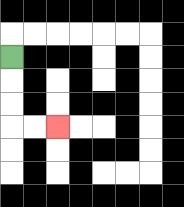{'start': '[0, 2]', 'end': '[2, 5]', 'path_directions': 'D,D,D,R,R', 'path_coordinates': '[[0, 2], [0, 3], [0, 4], [0, 5], [1, 5], [2, 5]]'}